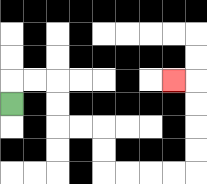{'start': '[0, 4]', 'end': '[7, 3]', 'path_directions': 'U,R,R,D,D,R,R,D,D,R,R,R,R,U,U,U,U,L', 'path_coordinates': '[[0, 4], [0, 3], [1, 3], [2, 3], [2, 4], [2, 5], [3, 5], [4, 5], [4, 6], [4, 7], [5, 7], [6, 7], [7, 7], [8, 7], [8, 6], [8, 5], [8, 4], [8, 3], [7, 3]]'}